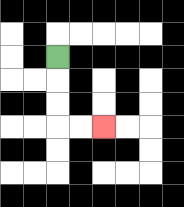{'start': '[2, 2]', 'end': '[4, 5]', 'path_directions': 'D,D,D,R,R', 'path_coordinates': '[[2, 2], [2, 3], [2, 4], [2, 5], [3, 5], [4, 5]]'}